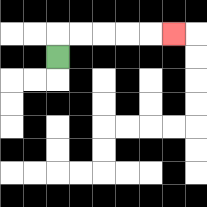{'start': '[2, 2]', 'end': '[7, 1]', 'path_directions': 'U,R,R,R,R,R', 'path_coordinates': '[[2, 2], [2, 1], [3, 1], [4, 1], [5, 1], [6, 1], [7, 1]]'}